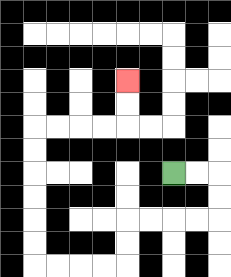{'start': '[7, 7]', 'end': '[5, 3]', 'path_directions': 'R,R,D,D,L,L,L,L,D,D,L,L,L,L,U,U,U,U,U,U,R,R,R,R,U,U', 'path_coordinates': '[[7, 7], [8, 7], [9, 7], [9, 8], [9, 9], [8, 9], [7, 9], [6, 9], [5, 9], [5, 10], [5, 11], [4, 11], [3, 11], [2, 11], [1, 11], [1, 10], [1, 9], [1, 8], [1, 7], [1, 6], [1, 5], [2, 5], [3, 5], [4, 5], [5, 5], [5, 4], [5, 3]]'}